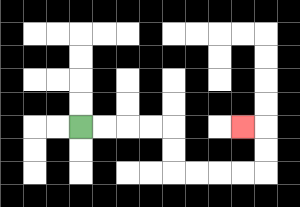{'start': '[3, 5]', 'end': '[10, 5]', 'path_directions': 'R,R,R,R,D,D,R,R,R,R,U,U,L', 'path_coordinates': '[[3, 5], [4, 5], [5, 5], [6, 5], [7, 5], [7, 6], [7, 7], [8, 7], [9, 7], [10, 7], [11, 7], [11, 6], [11, 5], [10, 5]]'}